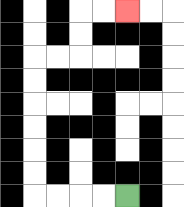{'start': '[5, 8]', 'end': '[5, 0]', 'path_directions': 'L,L,L,L,U,U,U,U,U,U,R,R,U,U,R,R', 'path_coordinates': '[[5, 8], [4, 8], [3, 8], [2, 8], [1, 8], [1, 7], [1, 6], [1, 5], [1, 4], [1, 3], [1, 2], [2, 2], [3, 2], [3, 1], [3, 0], [4, 0], [5, 0]]'}